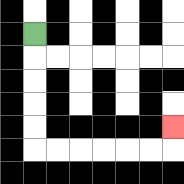{'start': '[1, 1]', 'end': '[7, 5]', 'path_directions': 'D,D,D,D,D,R,R,R,R,R,R,U', 'path_coordinates': '[[1, 1], [1, 2], [1, 3], [1, 4], [1, 5], [1, 6], [2, 6], [3, 6], [4, 6], [5, 6], [6, 6], [7, 6], [7, 5]]'}